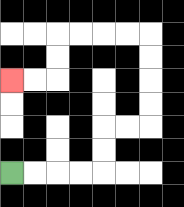{'start': '[0, 7]', 'end': '[0, 3]', 'path_directions': 'R,R,R,R,U,U,R,R,U,U,U,U,L,L,L,L,D,D,L,L', 'path_coordinates': '[[0, 7], [1, 7], [2, 7], [3, 7], [4, 7], [4, 6], [4, 5], [5, 5], [6, 5], [6, 4], [6, 3], [6, 2], [6, 1], [5, 1], [4, 1], [3, 1], [2, 1], [2, 2], [2, 3], [1, 3], [0, 3]]'}